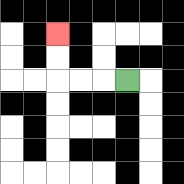{'start': '[5, 3]', 'end': '[2, 1]', 'path_directions': 'L,L,L,U,U', 'path_coordinates': '[[5, 3], [4, 3], [3, 3], [2, 3], [2, 2], [2, 1]]'}